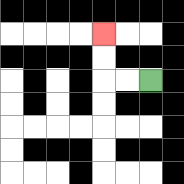{'start': '[6, 3]', 'end': '[4, 1]', 'path_directions': 'L,L,U,U', 'path_coordinates': '[[6, 3], [5, 3], [4, 3], [4, 2], [4, 1]]'}